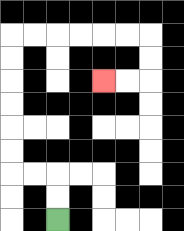{'start': '[2, 9]', 'end': '[4, 3]', 'path_directions': 'U,U,L,L,U,U,U,U,U,U,R,R,R,R,R,R,D,D,L,L', 'path_coordinates': '[[2, 9], [2, 8], [2, 7], [1, 7], [0, 7], [0, 6], [0, 5], [0, 4], [0, 3], [0, 2], [0, 1], [1, 1], [2, 1], [3, 1], [4, 1], [5, 1], [6, 1], [6, 2], [6, 3], [5, 3], [4, 3]]'}